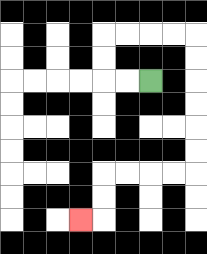{'start': '[6, 3]', 'end': '[3, 9]', 'path_directions': 'L,L,U,U,R,R,R,R,D,D,D,D,D,D,L,L,L,L,D,D,L', 'path_coordinates': '[[6, 3], [5, 3], [4, 3], [4, 2], [4, 1], [5, 1], [6, 1], [7, 1], [8, 1], [8, 2], [8, 3], [8, 4], [8, 5], [8, 6], [8, 7], [7, 7], [6, 7], [5, 7], [4, 7], [4, 8], [4, 9], [3, 9]]'}